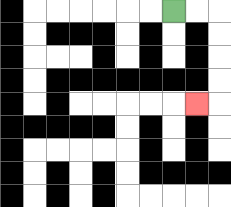{'start': '[7, 0]', 'end': '[8, 4]', 'path_directions': 'R,R,D,D,D,D,L', 'path_coordinates': '[[7, 0], [8, 0], [9, 0], [9, 1], [9, 2], [9, 3], [9, 4], [8, 4]]'}